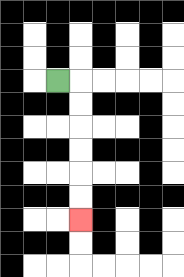{'start': '[2, 3]', 'end': '[3, 9]', 'path_directions': 'R,D,D,D,D,D,D', 'path_coordinates': '[[2, 3], [3, 3], [3, 4], [3, 5], [3, 6], [3, 7], [3, 8], [3, 9]]'}